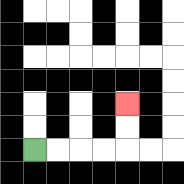{'start': '[1, 6]', 'end': '[5, 4]', 'path_directions': 'R,R,R,R,U,U', 'path_coordinates': '[[1, 6], [2, 6], [3, 6], [4, 6], [5, 6], [5, 5], [5, 4]]'}